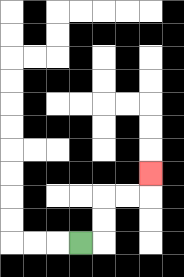{'start': '[3, 10]', 'end': '[6, 7]', 'path_directions': 'R,U,U,R,R,U', 'path_coordinates': '[[3, 10], [4, 10], [4, 9], [4, 8], [5, 8], [6, 8], [6, 7]]'}